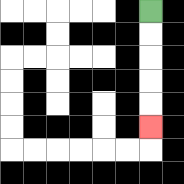{'start': '[6, 0]', 'end': '[6, 5]', 'path_directions': 'D,D,D,D,D', 'path_coordinates': '[[6, 0], [6, 1], [6, 2], [6, 3], [6, 4], [6, 5]]'}